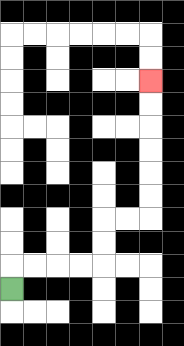{'start': '[0, 12]', 'end': '[6, 3]', 'path_directions': 'U,R,R,R,R,U,U,R,R,U,U,U,U,U,U', 'path_coordinates': '[[0, 12], [0, 11], [1, 11], [2, 11], [3, 11], [4, 11], [4, 10], [4, 9], [5, 9], [6, 9], [6, 8], [6, 7], [6, 6], [6, 5], [6, 4], [6, 3]]'}